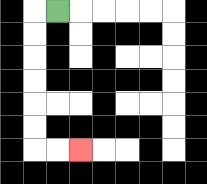{'start': '[2, 0]', 'end': '[3, 6]', 'path_directions': 'L,D,D,D,D,D,D,R,R', 'path_coordinates': '[[2, 0], [1, 0], [1, 1], [1, 2], [1, 3], [1, 4], [1, 5], [1, 6], [2, 6], [3, 6]]'}